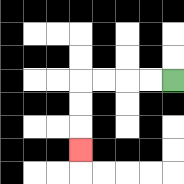{'start': '[7, 3]', 'end': '[3, 6]', 'path_directions': 'L,L,L,L,D,D,D', 'path_coordinates': '[[7, 3], [6, 3], [5, 3], [4, 3], [3, 3], [3, 4], [3, 5], [3, 6]]'}